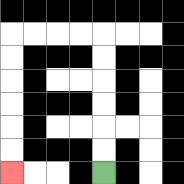{'start': '[4, 7]', 'end': '[0, 7]', 'path_directions': 'U,U,U,U,U,U,L,L,L,L,D,D,D,D,D,D', 'path_coordinates': '[[4, 7], [4, 6], [4, 5], [4, 4], [4, 3], [4, 2], [4, 1], [3, 1], [2, 1], [1, 1], [0, 1], [0, 2], [0, 3], [0, 4], [0, 5], [0, 6], [0, 7]]'}